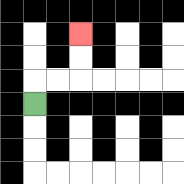{'start': '[1, 4]', 'end': '[3, 1]', 'path_directions': 'U,R,R,U,U', 'path_coordinates': '[[1, 4], [1, 3], [2, 3], [3, 3], [3, 2], [3, 1]]'}